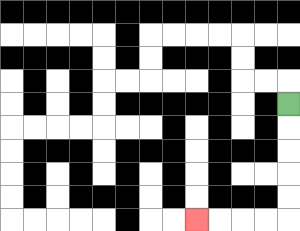{'start': '[12, 4]', 'end': '[8, 9]', 'path_directions': 'D,D,D,D,D,L,L,L,L', 'path_coordinates': '[[12, 4], [12, 5], [12, 6], [12, 7], [12, 8], [12, 9], [11, 9], [10, 9], [9, 9], [8, 9]]'}